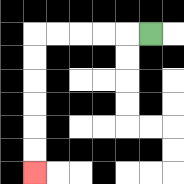{'start': '[6, 1]', 'end': '[1, 7]', 'path_directions': 'L,L,L,L,L,D,D,D,D,D,D', 'path_coordinates': '[[6, 1], [5, 1], [4, 1], [3, 1], [2, 1], [1, 1], [1, 2], [1, 3], [1, 4], [1, 5], [1, 6], [1, 7]]'}